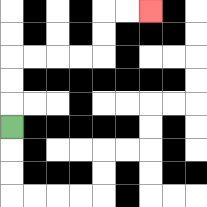{'start': '[0, 5]', 'end': '[6, 0]', 'path_directions': 'U,U,U,R,R,R,R,U,U,R,R', 'path_coordinates': '[[0, 5], [0, 4], [0, 3], [0, 2], [1, 2], [2, 2], [3, 2], [4, 2], [4, 1], [4, 0], [5, 0], [6, 0]]'}